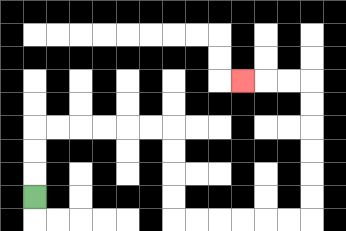{'start': '[1, 8]', 'end': '[10, 3]', 'path_directions': 'U,U,U,R,R,R,R,R,R,D,D,D,D,R,R,R,R,R,R,U,U,U,U,U,U,L,L,L', 'path_coordinates': '[[1, 8], [1, 7], [1, 6], [1, 5], [2, 5], [3, 5], [4, 5], [5, 5], [6, 5], [7, 5], [7, 6], [7, 7], [7, 8], [7, 9], [8, 9], [9, 9], [10, 9], [11, 9], [12, 9], [13, 9], [13, 8], [13, 7], [13, 6], [13, 5], [13, 4], [13, 3], [12, 3], [11, 3], [10, 3]]'}